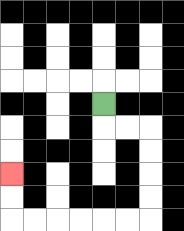{'start': '[4, 4]', 'end': '[0, 7]', 'path_directions': 'D,R,R,D,D,D,D,L,L,L,L,L,L,U,U', 'path_coordinates': '[[4, 4], [4, 5], [5, 5], [6, 5], [6, 6], [6, 7], [6, 8], [6, 9], [5, 9], [4, 9], [3, 9], [2, 9], [1, 9], [0, 9], [0, 8], [0, 7]]'}